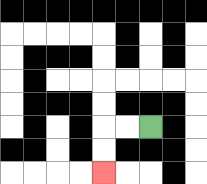{'start': '[6, 5]', 'end': '[4, 7]', 'path_directions': 'L,L,D,D', 'path_coordinates': '[[6, 5], [5, 5], [4, 5], [4, 6], [4, 7]]'}